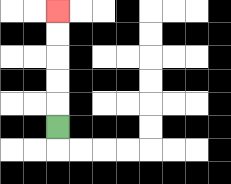{'start': '[2, 5]', 'end': '[2, 0]', 'path_directions': 'U,U,U,U,U', 'path_coordinates': '[[2, 5], [2, 4], [2, 3], [2, 2], [2, 1], [2, 0]]'}